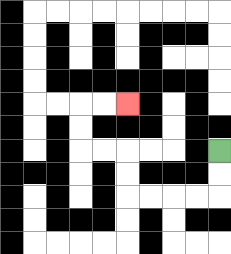{'start': '[9, 6]', 'end': '[5, 4]', 'path_directions': 'D,D,L,L,L,L,U,U,L,L,U,U,R,R', 'path_coordinates': '[[9, 6], [9, 7], [9, 8], [8, 8], [7, 8], [6, 8], [5, 8], [5, 7], [5, 6], [4, 6], [3, 6], [3, 5], [3, 4], [4, 4], [5, 4]]'}